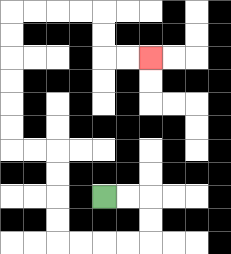{'start': '[4, 8]', 'end': '[6, 2]', 'path_directions': 'R,R,D,D,L,L,L,L,U,U,U,U,L,L,U,U,U,U,U,U,R,R,R,R,D,D,R,R', 'path_coordinates': '[[4, 8], [5, 8], [6, 8], [6, 9], [6, 10], [5, 10], [4, 10], [3, 10], [2, 10], [2, 9], [2, 8], [2, 7], [2, 6], [1, 6], [0, 6], [0, 5], [0, 4], [0, 3], [0, 2], [0, 1], [0, 0], [1, 0], [2, 0], [3, 0], [4, 0], [4, 1], [4, 2], [5, 2], [6, 2]]'}